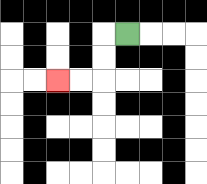{'start': '[5, 1]', 'end': '[2, 3]', 'path_directions': 'L,D,D,L,L', 'path_coordinates': '[[5, 1], [4, 1], [4, 2], [4, 3], [3, 3], [2, 3]]'}